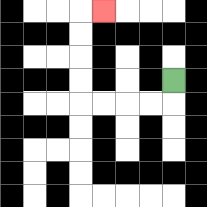{'start': '[7, 3]', 'end': '[4, 0]', 'path_directions': 'D,L,L,L,L,U,U,U,U,R', 'path_coordinates': '[[7, 3], [7, 4], [6, 4], [5, 4], [4, 4], [3, 4], [3, 3], [3, 2], [3, 1], [3, 0], [4, 0]]'}